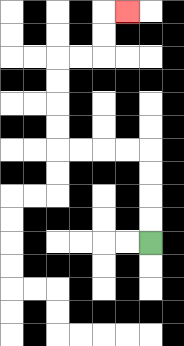{'start': '[6, 10]', 'end': '[5, 0]', 'path_directions': 'U,U,U,U,L,L,L,L,U,U,U,U,R,R,U,U,R', 'path_coordinates': '[[6, 10], [6, 9], [6, 8], [6, 7], [6, 6], [5, 6], [4, 6], [3, 6], [2, 6], [2, 5], [2, 4], [2, 3], [2, 2], [3, 2], [4, 2], [4, 1], [4, 0], [5, 0]]'}